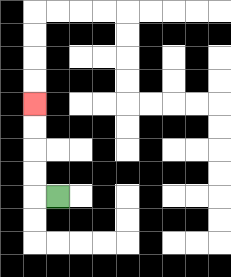{'start': '[2, 8]', 'end': '[1, 4]', 'path_directions': 'L,U,U,U,U', 'path_coordinates': '[[2, 8], [1, 8], [1, 7], [1, 6], [1, 5], [1, 4]]'}